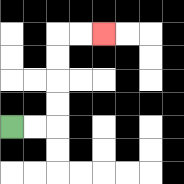{'start': '[0, 5]', 'end': '[4, 1]', 'path_directions': 'R,R,U,U,U,U,R,R', 'path_coordinates': '[[0, 5], [1, 5], [2, 5], [2, 4], [2, 3], [2, 2], [2, 1], [3, 1], [4, 1]]'}